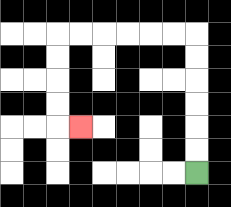{'start': '[8, 7]', 'end': '[3, 5]', 'path_directions': 'U,U,U,U,U,U,L,L,L,L,L,L,D,D,D,D,R', 'path_coordinates': '[[8, 7], [8, 6], [8, 5], [8, 4], [8, 3], [8, 2], [8, 1], [7, 1], [6, 1], [5, 1], [4, 1], [3, 1], [2, 1], [2, 2], [2, 3], [2, 4], [2, 5], [3, 5]]'}